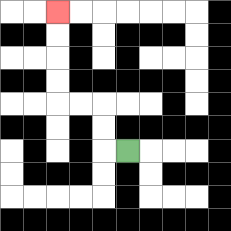{'start': '[5, 6]', 'end': '[2, 0]', 'path_directions': 'L,U,U,L,L,U,U,U,U', 'path_coordinates': '[[5, 6], [4, 6], [4, 5], [4, 4], [3, 4], [2, 4], [2, 3], [2, 2], [2, 1], [2, 0]]'}